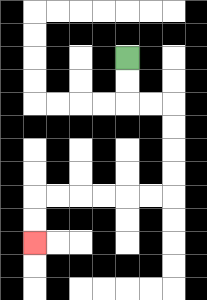{'start': '[5, 2]', 'end': '[1, 10]', 'path_directions': 'D,D,R,R,D,D,D,D,L,L,L,L,L,L,D,D', 'path_coordinates': '[[5, 2], [5, 3], [5, 4], [6, 4], [7, 4], [7, 5], [7, 6], [7, 7], [7, 8], [6, 8], [5, 8], [4, 8], [3, 8], [2, 8], [1, 8], [1, 9], [1, 10]]'}